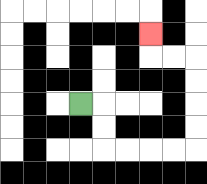{'start': '[3, 4]', 'end': '[6, 1]', 'path_directions': 'R,D,D,R,R,R,R,U,U,U,U,L,L,U', 'path_coordinates': '[[3, 4], [4, 4], [4, 5], [4, 6], [5, 6], [6, 6], [7, 6], [8, 6], [8, 5], [8, 4], [8, 3], [8, 2], [7, 2], [6, 2], [6, 1]]'}